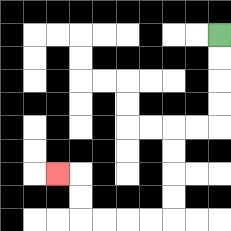{'start': '[9, 1]', 'end': '[2, 7]', 'path_directions': 'D,D,D,D,L,L,D,D,D,D,L,L,L,L,U,U,L', 'path_coordinates': '[[9, 1], [9, 2], [9, 3], [9, 4], [9, 5], [8, 5], [7, 5], [7, 6], [7, 7], [7, 8], [7, 9], [6, 9], [5, 9], [4, 9], [3, 9], [3, 8], [3, 7], [2, 7]]'}